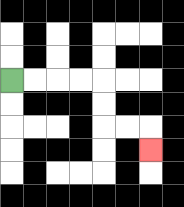{'start': '[0, 3]', 'end': '[6, 6]', 'path_directions': 'R,R,R,R,D,D,R,R,D', 'path_coordinates': '[[0, 3], [1, 3], [2, 3], [3, 3], [4, 3], [4, 4], [4, 5], [5, 5], [6, 5], [6, 6]]'}